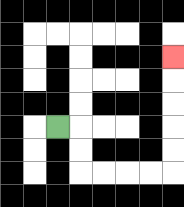{'start': '[2, 5]', 'end': '[7, 2]', 'path_directions': 'R,D,D,R,R,R,R,U,U,U,U,U', 'path_coordinates': '[[2, 5], [3, 5], [3, 6], [3, 7], [4, 7], [5, 7], [6, 7], [7, 7], [7, 6], [7, 5], [7, 4], [7, 3], [7, 2]]'}